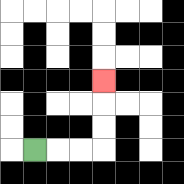{'start': '[1, 6]', 'end': '[4, 3]', 'path_directions': 'R,R,R,U,U,U', 'path_coordinates': '[[1, 6], [2, 6], [3, 6], [4, 6], [4, 5], [4, 4], [4, 3]]'}